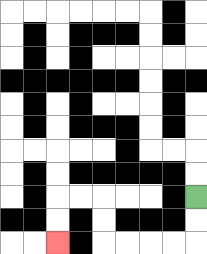{'start': '[8, 8]', 'end': '[2, 10]', 'path_directions': 'D,D,L,L,L,L,U,U,L,L,D,D', 'path_coordinates': '[[8, 8], [8, 9], [8, 10], [7, 10], [6, 10], [5, 10], [4, 10], [4, 9], [4, 8], [3, 8], [2, 8], [2, 9], [2, 10]]'}